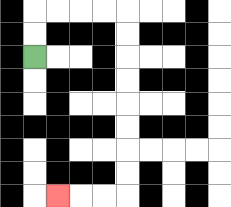{'start': '[1, 2]', 'end': '[2, 8]', 'path_directions': 'U,U,R,R,R,R,D,D,D,D,D,D,D,D,L,L,L', 'path_coordinates': '[[1, 2], [1, 1], [1, 0], [2, 0], [3, 0], [4, 0], [5, 0], [5, 1], [5, 2], [5, 3], [5, 4], [5, 5], [5, 6], [5, 7], [5, 8], [4, 8], [3, 8], [2, 8]]'}